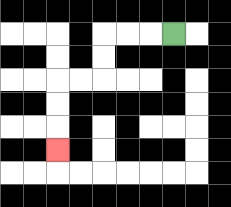{'start': '[7, 1]', 'end': '[2, 6]', 'path_directions': 'L,L,L,D,D,L,L,D,D,D', 'path_coordinates': '[[7, 1], [6, 1], [5, 1], [4, 1], [4, 2], [4, 3], [3, 3], [2, 3], [2, 4], [2, 5], [2, 6]]'}